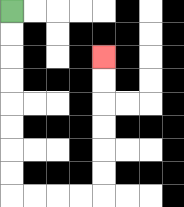{'start': '[0, 0]', 'end': '[4, 2]', 'path_directions': 'D,D,D,D,D,D,D,D,R,R,R,R,U,U,U,U,U,U', 'path_coordinates': '[[0, 0], [0, 1], [0, 2], [0, 3], [0, 4], [0, 5], [0, 6], [0, 7], [0, 8], [1, 8], [2, 8], [3, 8], [4, 8], [4, 7], [4, 6], [4, 5], [4, 4], [4, 3], [4, 2]]'}